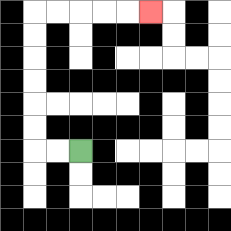{'start': '[3, 6]', 'end': '[6, 0]', 'path_directions': 'L,L,U,U,U,U,U,U,R,R,R,R,R', 'path_coordinates': '[[3, 6], [2, 6], [1, 6], [1, 5], [1, 4], [1, 3], [1, 2], [1, 1], [1, 0], [2, 0], [3, 0], [4, 0], [5, 0], [6, 0]]'}